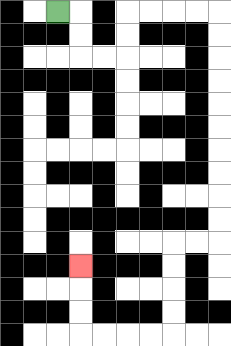{'start': '[2, 0]', 'end': '[3, 11]', 'path_directions': 'R,D,D,R,R,U,U,R,R,R,R,D,D,D,D,D,D,D,D,D,D,L,L,D,D,D,D,L,L,L,L,U,U,U', 'path_coordinates': '[[2, 0], [3, 0], [3, 1], [3, 2], [4, 2], [5, 2], [5, 1], [5, 0], [6, 0], [7, 0], [8, 0], [9, 0], [9, 1], [9, 2], [9, 3], [9, 4], [9, 5], [9, 6], [9, 7], [9, 8], [9, 9], [9, 10], [8, 10], [7, 10], [7, 11], [7, 12], [7, 13], [7, 14], [6, 14], [5, 14], [4, 14], [3, 14], [3, 13], [3, 12], [3, 11]]'}